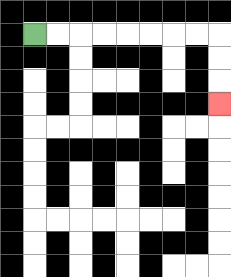{'start': '[1, 1]', 'end': '[9, 4]', 'path_directions': 'R,R,R,R,R,R,R,R,D,D,D', 'path_coordinates': '[[1, 1], [2, 1], [3, 1], [4, 1], [5, 1], [6, 1], [7, 1], [8, 1], [9, 1], [9, 2], [9, 3], [9, 4]]'}